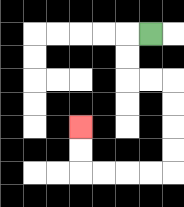{'start': '[6, 1]', 'end': '[3, 5]', 'path_directions': 'L,D,D,R,R,D,D,D,D,L,L,L,L,U,U', 'path_coordinates': '[[6, 1], [5, 1], [5, 2], [5, 3], [6, 3], [7, 3], [7, 4], [7, 5], [7, 6], [7, 7], [6, 7], [5, 7], [4, 7], [3, 7], [3, 6], [3, 5]]'}